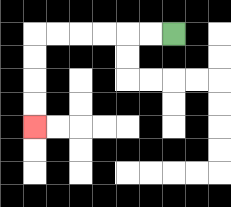{'start': '[7, 1]', 'end': '[1, 5]', 'path_directions': 'L,L,L,L,L,L,D,D,D,D', 'path_coordinates': '[[7, 1], [6, 1], [5, 1], [4, 1], [3, 1], [2, 1], [1, 1], [1, 2], [1, 3], [1, 4], [1, 5]]'}